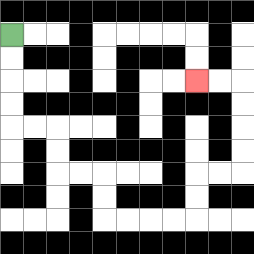{'start': '[0, 1]', 'end': '[8, 3]', 'path_directions': 'D,D,D,D,R,R,D,D,R,R,D,D,R,R,R,R,U,U,R,R,U,U,U,U,L,L', 'path_coordinates': '[[0, 1], [0, 2], [0, 3], [0, 4], [0, 5], [1, 5], [2, 5], [2, 6], [2, 7], [3, 7], [4, 7], [4, 8], [4, 9], [5, 9], [6, 9], [7, 9], [8, 9], [8, 8], [8, 7], [9, 7], [10, 7], [10, 6], [10, 5], [10, 4], [10, 3], [9, 3], [8, 3]]'}